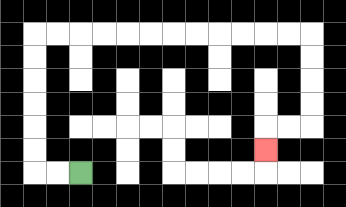{'start': '[3, 7]', 'end': '[11, 6]', 'path_directions': 'L,L,U,U,U,U,U,U,R,R,R,R,R,R,R,R,R,R,R,R,D,D,D,D,L,L,D', 'path_coordinates': '[[3, 7], [2, 7], [1, 7], [1, 6], [1, 5], [1, 4], [1, 3], [1, 2], [1, 1], [2, 1], [3, 1], [4, 1], [5, 1], [6, 1], [7, 1], [8, 1], [9, 1], [10, 1], [11, 1], [12, 1], [13, 1], [13, 2], [13, 3], [13, 4], [13, 5], [12, 5], [11, 5], [11, 6]]'}